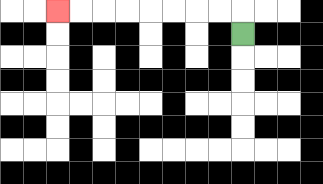{'start': '[10, 1]', 'end': '[2, 0]', 'path_directions': 'U,L,L,L,L,L,L,L,L', 'path_coordinates': '[[10, 1], [10, 0], [9, 0], [8, 0], [7, 0], [6, 0], [5, 0], [4, 0], [3, 0], [2, 0]]'}